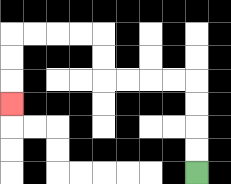{'start': '[8, 7]', 'end': '[0, 4]', 'path_directions': 'U,U,U,U,L,L,L,L,U,U,L,L,L,L,D,D,D', 'path_coordinates': '[[8, 7], [8, 6], [8, 5], [8, 4], [8, 3], [7, 3], [6, 3], [5, 3], [4, 3], [4, 2], [4, 1], [3, 1], [2, 1], [1, 1], [0, 1], [0, 2], [0, 3], [0, 4]]'}